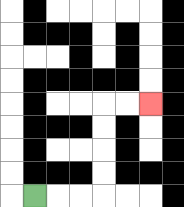{'start': '[1, 8]', 'end': '[6, 4]', 'path_directions': 'R,R,R,U,U,U,U,R,R', 'path_coordinates': '[[1, 8], [2, 8], [3, 8], [4, 8], [4, 7], [4, 6], [4, 5], [4, 4], [5, 4], [6, 4]]'}